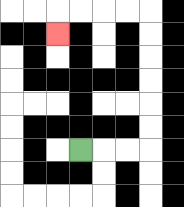{'start': '[3, 6]', 'end': '[2, 1]', 'path_directions': 'R,R,R,U,U,U,U,U,U,L,L,L,L,D', 'path_coordinates': '[[3, 6], [4, 6], [5, 6], [6, 6], [6, 5], [6, 4], [6, 3], [6, 2], [6, 1], [6, 0], [5, 0], [4, 0], [3, 0], [2, 0], [2, 1]]'}